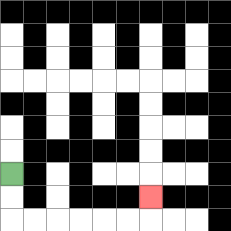{'start': '[0, 7]', 'end': '[6, 8]', 'path_directions': 'D,D,R,R,R,R,R,R,U', 'path_coordinates': '[[0, 7], [0, 8], [0, 9], [1, 9], [2, 9], [3, 9], [4, 9], [5, 9], [6, 9], [6, 8]]'}